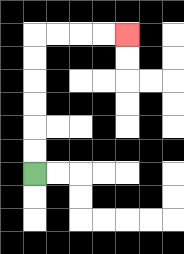{'start': '[1, 7]', 'end': '[5, 1]', 'path_directions': 'U,U,U,U,U,U,R,R,R,R', 'path_coordinates': '[[1, 7], [1, 6], [1, 5], [1, 4], [1, 3], [1, 2], [1, 1], [2, 1], [3, 1], [4, 1], [5, 1]]'}